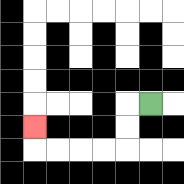{'start': '[6, 4]', 'end': '[1, 5]', 'path_directions': 'L,D,D,L,L,L,L,U', 'path_coordinates': '[[6, 4], [5, 4], [5, 5], [5, 6], [4, 6], [3, 6], [2, 6], [1, 6], [1, 5]]'}